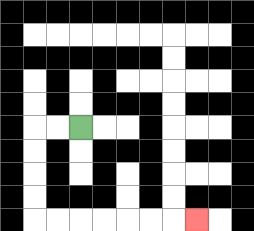{'start': '[3, 5]', 'end': '[8, 9]', 'path_directions': 'L,L,D,D,D,D,R,R,R,R,R,R,R', 'path_coordinates': '[[3, 5], [2, 5], [1, 5], [1, 6], [1, 7], [1, 8], [1, 9], [2, 9], [3, 9], [4, 9], [5, 9], [6, 9], [7, 9], [8, 9]]'}